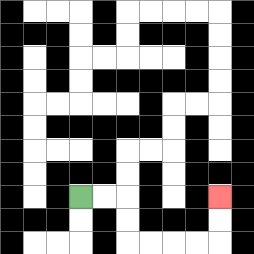{'start': '[3, 8]', 'end': '[9, 8]', 'path_directions': 'R,R,D,D,R,R,R,R,U,U', 'path_coordinates': '[[3, 8], [4, 8], [5, 8], [5, 9], [5, 10], [6, 10], [7, 10], [8, 10], [9, 10], [9, 9], [9, 8]]'}